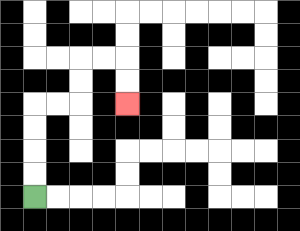{'start': '[1, 8]', 'end': '[5, 4]', 'path_directions': 'U,U,U,U,R,R,U,U,R,R,D,D', 'path_coordinates': '[[1, 8], [1, 7], [1, 6], [1, 5], [1, 4], [2, 4], [3, 4], [3, 3], [3, 2], [4, 2], [5, 2], [5, 3], [5, 4]]'}